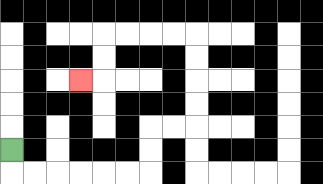{'start': '[0, 6]', 'end': '[3, 3]', 'path_directions': 'D,R,R,R,R,R,R,U,U,R,R,U,U,U,U,L,L,L,L,D,D,L', 'path_coordinates': '[[0, 6], [0, 7], [1, 7], [2, 7], [3, 7], [4, 7], [5, 7], [6, 7], [6, 6], [6, 5], [7, 5], [8, 5], [8, 4], [8, 3], [8, 2], [8, 1], [7, 1], [6, 1], [5, 1], [4, 1], [4, 2], [4, 3], [3, 3]]'}